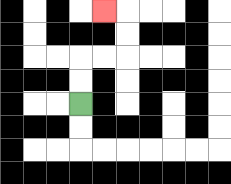{'start': '[3, 4]', 'end': '[4, 0]', 'path_directions': 'U,U,R,R,U,U,L', 'path_coordinates': '[[3, 4], [3, 3], [3, 2], [4, 2], [5, 2], [5, 1], [5, 0], [4, 0]]'}